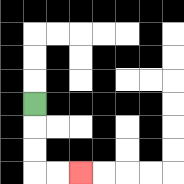{'start': '[1, 4]', 'end': '[3, 7]', 'path_directions': 'D,D,D,R,R', 'path_coordinates': '[[1, 4], [1, 5], [1, 6], [1, 7], [2, 7], [3, 7]]'}